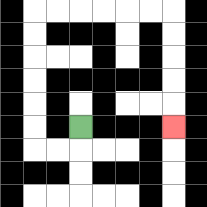{'start': '[3, 5]', 'end': '[7, 5]', 'path_directions': 'D,L,L,U,U,U,U,U,U,R,R,R,R,R,R,D,D,D,D,D', 'path_coordinates': '[[3, 5], [3, 6], [2, 6], [1, 6], [1, 5], [1, 4], [1, 3], [1, 2], [1, 1], [1, 0], [2, 0], [3, 0], [4, 0], [5, 0], [6, 0], [7, 0], [7, 1], [7, 2], [7, 3], [7, 4], [7, 5]]'}